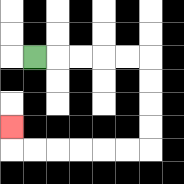{'start': '[1, 2]', 'end': '[0, 5]', 'path_directions': 'R,R,R,R,R,D,D,D,D,L,L,L,L,L,L,U', 'path_coordinates': '[[1, 2], [2, 2], [3, 2], [4, 2], [5, 2], [6, 2], [6, 3], [6, 4], [6, 5], [6, 6], [5, 6], [4, 6], [3, 6], [2, 6], [1, 6], [0, 6], [0, 5]]'}